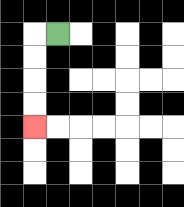{'start': '[2, 1]', 'end': '[1, 5]', 'path_directions': 'L,D,D,D,D', 'path_coordinates': '[[2, 1], [1, 1], [1, 2], [1, 3], [1, 4], [1, 5]]'}